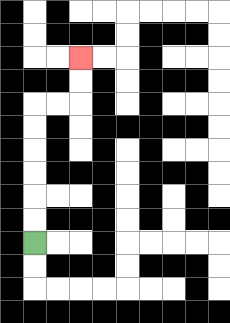{'start': '[1, 10]', 'end': '[3, 2]', 'path_directions': 'U,U,U,U,U,U,R,R,U,U', 'path_coordinates': '[[1, 10], [1, 9], [1, 8], [1, 7], [1, 6], [1, 5], [1, 4], [2, 4], [3, 4], [3, 3], [3, 2]]'}